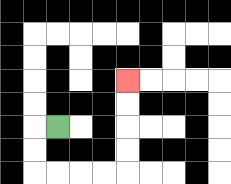{'start': '[2, 5]', 'end': '[5, 3]', 'path_directions': 'L,D,D,R,R,R,R,U,U,U,U', 'path_coordinates': '[[2, 5], [1, 5], [1, 6], [1, 7], [2, 7], [3, 7], [4, 7], [5, 7], [5, 6], [5, 5], [5, 4], [5, 3]]'}